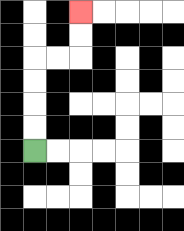{'start': '[1, 6]', 'end': '[3, 0]', 'path_directions': 'U,U,U,U,R,R,U,U', 'path_coordinates': '[[1, 6], [1, 5], [1, 4], [1, 3], [1, 2], [2, 2], [3, 2], [3, 1], [3, 0]]'}